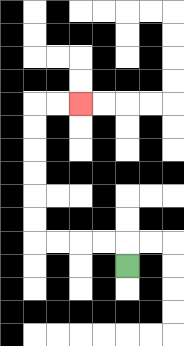{'start': '[5, 11]', 'end': '[3, 4]', 'path_directions': 'U,L,L,L,L,U,U,U,U,U,U,R,R', 'path_coordinates': '[[5, 11], [5, 10], [4, 10], [3, 10], [2, 10], [1, 10], [1, 9], [1, 8], [1, 7], [1, 6], [1, 5], [1, 4], [2, 4], [3, 4]]'}